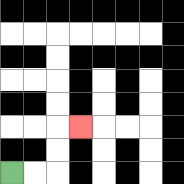{'start': '[0, 7]', 'end': '[3, 5]', 'path_directions': 'R,R,U,U,R', 'path_coordinates': '[[0, 7], [1, 7], [2, 7], [2, 6], [2, 5], [3, 5]]'}